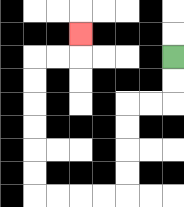{'start': '[7, 2]', 'end': '[3, 1]', 'path_directions': 'D,D,L,L,D,D,D,D,L,L,L,L,U,U,U,U,U,U,R,R,U', 'path_coordinates': '[[7, 2], [7, 3], [7, 4], [6, 4], [5, 4], [5, 5], [5, 6], [5, 7], [5, 8], [4, 8], [3, 8], [2, 8], [1, 8], [1, 7], [1, 6], [1, 5], [1, 4], [1, 3], [1, 2], [2, 2], [3, 2], [3, 1]]'}